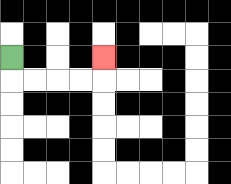{'start': '[0, 2]', 'end': '[4, 2]', 'path_directions': 'D,R,R,R,R,U', 'path_coordinates': '[[0, 2], [0, 3], [1, 3], [2, 3], [3, 3], [4, 3], [4, 2]]'}